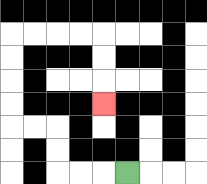{'start': '[5, 7]', 'end': '[4, 4]', 'path_directions': 'L,L,L,U,U,L,L,U,U,U,U,R,R,R,R,D,D,D', 'path_coordinates': '[[5, 7], [4, 7], [3, 7], [2, 7], [2, 6], [2, 5], [1, 5], [0, 5], [0, 4], [0, 3], [0, 2], [0, 1], [1, 1], [2, 1], [3, 1], [4, 1], [4, 2], [4, 3], [4, 4]]'}